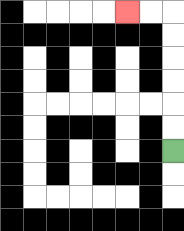{'start': '[7, 6]', 'end': '[5, 0]', 'path_directions': 'U,U,U,U,U,U,L,L', 'path_coordinates': '[[7, 6], [7, 5], [7, 4], [7, 3], [7, 2], [7, 1], [7, 0], [6, 0], [5, 0]]'}